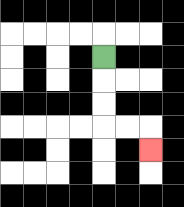{'start': '[4, 2]', 'end': '[6, 6]', 'path_directions': 'D,D,D,R,R,D', 'path_coordinates': '[[4, 2], [4, 3], [4, 4], [4, 5], [5, 5], [6, 5], [6, 6]]'}